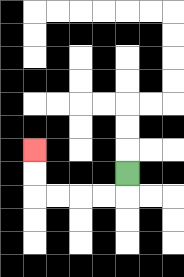{'start': '[5, 7]', 'end': '[1, 6]', 'path_directions': 'D,L,L,L,L,U,U', 'path_coordinates': '[[5, 7], [5, 8], [4, 8], [3, 8], [2, 8], [1, 8], [1, 7], [1, 6]]'}